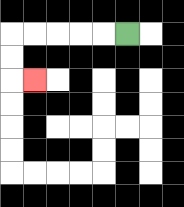{'start': '[5, 1]', 'end': '[1, 3]', 'path_directions': 'L,L,L,L,L,D,D,R', 'path_coordinates': '[[5, 1], [4, 1], [3, 1], [2, 1], [1, 1], [0, 1], [0, 2], [0, 3], [1, 3]]'}